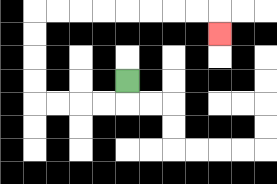{'start': '[5, 3]', 'end': '[9, 1]', 'path_directions': 'D,L,L,L,L,U,U,U,U,R,R,R,R,R,R,R,R,D', 'path_coordinates': '[[5, 3], [5, 4], [4, 4], [3, 4], [2, 4], [1, 4], [1, 3], [1, 2], [1, 1], [1, 0], [2, 0], [3, 0], [4, 0], [5, 0], [6, 0], [7, 0], [8, 0], [9, 0], [9, 1]]'}